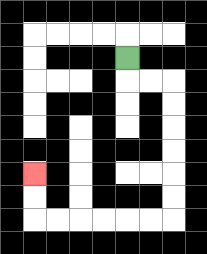{'start': '[5, 2]', 'end': '[1, 7]', 'path_directions': 'D,R,R,D,D,D,D,D,D,L,L,L,L,L,L,U,U', 'path_coordinates': '[[5, 2], [5, 3], [6, 3], [7, 3], [7, 4], [7, 5], [7, 6], [7, 7], [7, 8], [7, 9], [6, 9], [5, 9], [4, 9], [3, 9], [2, 9], [1, 9], [1, 8], [1, 7]]'}